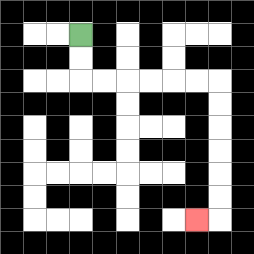{'start': '[3, 1]', 'end': '[8, 9]', 'path_directions': 'D,D,R,R,R,R,R,R,D,D,D,D,D,D,L', 'path_coordinates': '[[3, 1], [3, 2], [3, 3], [4, 3], [5, 3], [6, 3], [7, 3], [8, 3], [9, 3], [9, 4], [9, 5], [9, 6], [9, 7], [9, 8], [9, 9], [8, 9]]'}